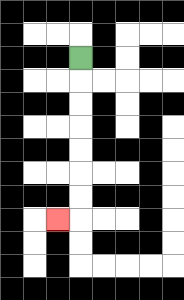{'start': '[3, 2]', 'end': '[2, 9]', 'path_directions': 'D,D,D,D,D,D,D,L', 'path_coordinates': '[[3, 2], [3, 3], [3, 4], [3, 5], [3, 6], [3, 7], [3, 8], [3, 9], [2, 9]]'}